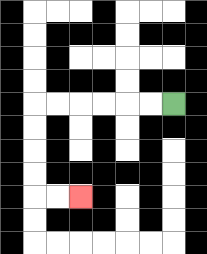{'start': '[7, 4]', 'end': '[3, 8]', 'path_directions': 'L,L,L,L,L,L,D,D,D,D,R,R', 'path_coordinates': '[[7, 4], [6, 4], [5, 4], [4, 4], [3, 4], [2, 4], [1, 4], [1, 5], [1, 6], [1, 7], [1, 8], [2, 8], [3, 8]]'}